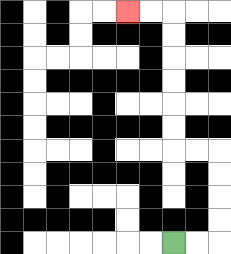{'start': '[7, 10]', 'end': '[5, 0]', 'path_directions': 'R,R,U,U,U,U,L,L,U,U,U,U,U,U,L,L', 'path_coordinates': '[[7, 10], [8, 10], [9, 10], [9, 9], [9, 8], [9, 7], [9, 6], [8, 6], [7, 6], [7, 5], [7, 4], [7, 3], [7, 2], [7, 1], [7, 0], [6, 0], [5, 0]]'}